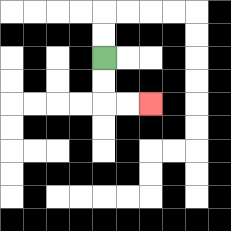{'start': '[4, 2]', 'end': '[6, 4]', 'path_directions': 'D,D,R,R', 'path_coordinates': '[[4, 2], [4, 3], [4, 4], [5, 4], [6, 4]]'}